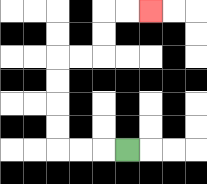{'start': '[5, 6]', 'end': '[6, 0]', 'path_directions': 'L,L,L,U,U,U,U,R,R,U,U,R,R', 'path_coordinates': '[[5, 6], [4, 6], [3, 6], [2, 6], [2, 5], [2, 4], [2, 3], [2, 2], [3, 2], [4, 2], [4, 1], [4, 0], [5, 0], [6, 0]]'}